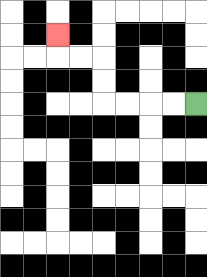{'start': '[8, 4]', 'end': '[2, 1]', 'path_directions': 'L,L,L,L,U,U,L,L,U', 'path_coordinates': '[[8, 4], [7, 4], [6, 4], [5, 4], [4, 4], [4, 3], [4, 2], [3, 2], [2, 2], [2, 1]]'}